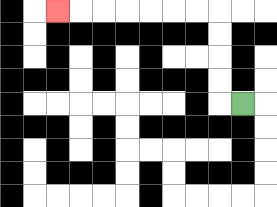{'start': '[10, 4]', 'end': '[2, 0]', 'path_directions': 'L,U,U,U,U,L,L,L,L,L,L,L', 'path_coordinates': '[[10, 4], [9, 4], [9, 3], [9, 2], [9, 1], [9, 0], [8, 0], [7, 0], [6, 0], [5, 0], [4, 0], [3, 0], [2, 0]]'}